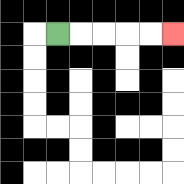{'start': '[2, 1]', 'end': '[7, 1]', 'path_directions': 'R,R,R,R,R', 'path_coordinates': '[[2, 1], [3, 1], [4, 1], [5, 1], [6, 1], [7, 1]]'}